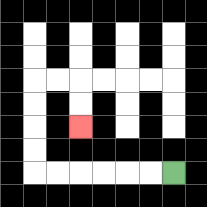{'start': '[7, 7]', 'end': '[3, 5]', 'path_directions': 'L,L,L,L,L,L,U,U,U,U,R,R,D,D', 'path_coordinates': '[[7, 7], [6, 7], [5, 7], [4, 7], [3, 7], [2, 7], [1, 7], [1, 6], [1, 5], [1, 4], [1, 3], [2, 3], [3, 3], [3, 4], [3, 5]]'}